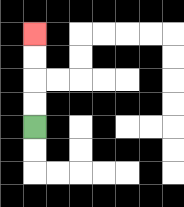{'start': '[1, 5]', 'end': '[1, 1]', 'path_directions': 'U,U,U,U', 'path_coordinates': '[[1, 5], [1, 4], [1, 3], [1, 2], [1, 1]]'}